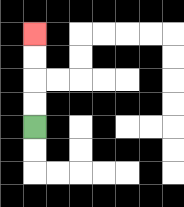{'start': '[1, 5]', 'end': '[1, 1]', 'path_directions': 'U,U,U,U', 'path_coordinates': '[[1, 5], [1, 4], [1, 3], [1, 2], [1, 1]]'}